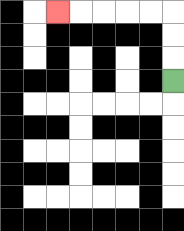{'start': '[7, 3]', 'end': '[2, 0]', 'path_directions': 'U,U,U,L,L,L,L,L', 'path_coordinates': '[[7, 3], [7, 2], [7, 1], [7, 0], [6, 0], [5, 0], [4, 0], [3, 0], [2, 0]]'}